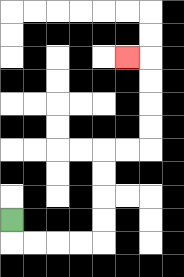{'start': '[0, 9]', 'end': '[5, 2]', 'path_directions': 'D,R,R,R,R,U,U,U,U,R,R,U,U,U,U,L', 'path_coordinates': '[[0, 9], [0, 10], [1, 10], [2, 10], [3, 10], [4, 10], [4, 9], [4, 8], [4, 7], [4, 6], [5, 6], [6, 6], [6, 5], [6, 4], [6, 3], [6, 2], [5, 2]]'}